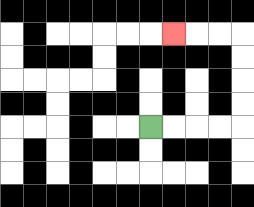{'start': '[6, 5]', 'end': '[7, 1]', 'path_directions': 'R,R,R,R,U,U,U,U,L,L,L', 'path_coordinates': '[[6, 5], [7, 5], [8, 5], [9, 5], [10, 5], [10, 4], [10, 3], [10, 2], [10, 1], [9, 1], [8, 1], [7, 1]]'}